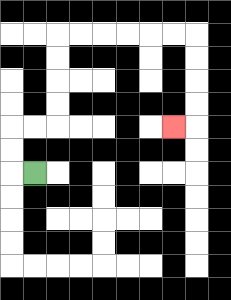{'start': '[1, 7]', 'end': '[7, 5]', 'path_directions': 'L,U,U,R,R,U,U,U,U,R,R,R,R,R,R,D,D,D,D,L', 'path_coordinates': '[[1, 7], [0, 7], [0, 6], [0, 5], [1, 5], [2, 5], [2, 4], [2, 3], [2, 2], [2, 1], [3, 1], [4, 1], [5, 1], [6, 1], [7, 1], [8, 1], [8, 2], [8, 3], [8, 4], [8, 5], [7, 5]]'}